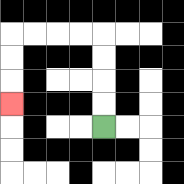{'start': '[4, 5]', 'end': '[0, 4]', 'path_directions': 'U,U,U,U,L,L,L,L,D,D,D', 'path_coordinates': '[[4, 5], [4, 4], [4, 3], [4, 2], [4, 1], [3, 1], [2, 1], [1, 1], [0, 1], [0, 2], [0, 3], [0, 4]]'}